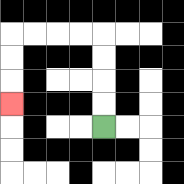{'start': '[4, 5]', 'end': '[0, 4]', 'path_directions': 'U,U,U,U,L,L,L,L,D,D,D', 'path_coordinates': '[[4, 5], [4, 4], [4, 3], [4, 2], [4, 1], [3, 1], [2, 1], [1, 1], [0, 1], [0, 2], [0, 3], [0, 4]]'}